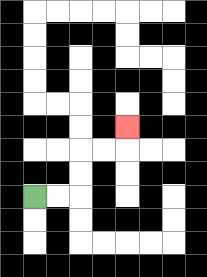{'start': '[1, 8]', 'end': '[5, 5]', 'path_directions': 'R,R,U,U,R,R,U', 'path_coordinates': '[[1, 8], [2, 8], [3, 8], [3, 7], [3, 6], [4, 6], [5, 6], [5, 5]]'}